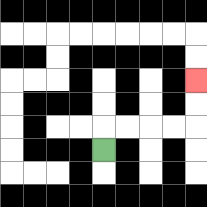{'start': '[4, 6]', 'end': '[8, 3]', 'path_directions': 'U,R,R,R,R,U,U', 'path_coordinates': '[[4, 6], [4, 5], [5, 5], [6, 5], [7, 5], [8, 5], [8, 4], [8, 3]]'}